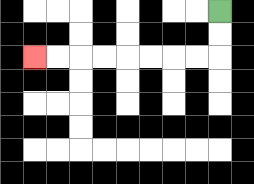{'start': '[9, 0]', 'end': '[1, 2]', 'path_directions': 'D,D,L,L,L,L,L,L,L,L', 'path_coordinates': '[[9, 0], [9, 1], [9, 2], [8, 2], [7, 2], [6, 2], [5, 2], [4, 2], [3, 2], [2, 2], [1, 2]]'}